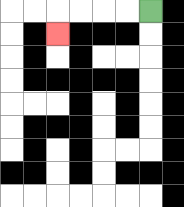{'start': '[6, 0]', 'end': '[2, 1]', 'path_directions': 'L,L,L,L,D', 'path_coordinates': '[[6, 0], [5, 0], [4, 0], [3, 0], [2, 0], [2, 1]]'}